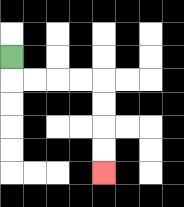{'start': '[0, 2]', 'end': '[4, 7]', 'path_directions': 'D,R,R,R,R,D,D,D,D', 'path_coordinates': '[[0, 2], [0, 3], [1, 3], [2, 3], [3, 3], [4, 3], [4, 4], [4, 5], [4, 6], [4, 7]]'}